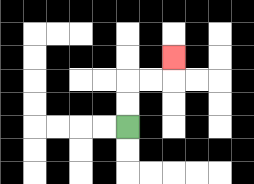{'start': '[5, 5]', 'end': '[7, 2]', 'path_directions': 'U,U,R,R,U', 'path_coordinates': '[[5, 5], [5, 4], [5, 3], [6, 3], [7, 3], [7, 2]]'}